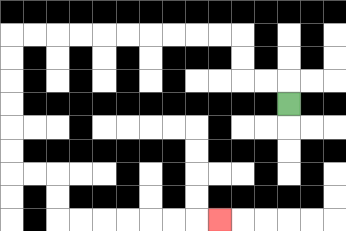{'start': '[12, 4]', 'end': '[9, 9]', 'path_directions': 'U,L,L,U,U,L,L,L,L,L,L,L,L,L,L,D,D,D,D,D,D,R,R,D,D,R,R,R,R,R,R,R', 'path_coordinates': '[[12, 4], [12, 3], [11, 3], [10, 3], [10, 2], [10, 1], [9, 1], [8, 1], [7, 1], [6, 1], [5, 1], [4, 1], [3, 1], [2, 1], [1, 1], [0, 1], [0, 2], [0, 3], [0, 4], [0, 5], [0, 6], [0, 7], [1, 7], [2, 7], [2, 8], [2, 9], [3, 9], [4, 9], [5, 9], [6, 9], [7, 9], [8, 9], [9, 9]]'}